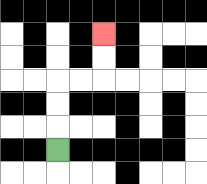{'start': '[2, 6]', 'end': '[4, 1]', 'path_directions': 'U,U,U,R,R,U,U', 'path_coordinates': '[[2, 6], [2, 5], [2, 4], [2, 3], [3, 3], [4, 3], [4, 2], [4, 1]]'}